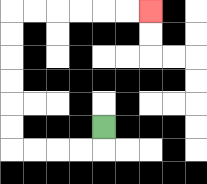{'start': '[4, 5]', 'end': '[6, 0]', 'path_directions': 'D,L,L,L,L,U,U,U,U,U,U,R,R,R,R,R,R', 'path_coordinates': '[[4, 5], [4, 6], [3, 6], [2, 6], [1, 6], [0, 6], [0, 5], [0, 4], [0, 3], [0, 2], [0, 1], [0, 0], [1, 0], [2, 0], [3, 0], [4, 0], [5, 0], [6, 0]]'}